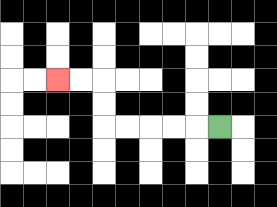{'start': '[9, 5]', 'end': '[2, 3]', 'path_directions': 'L,L,L,L,L,U,U,L,L', 'path_coordinates': '[[9, 5], [8, 5], [7, 5], [6, 5], [5, 5], [4, 5], [4, 4], [4, 3], [3, 3], [2, 3]]'}